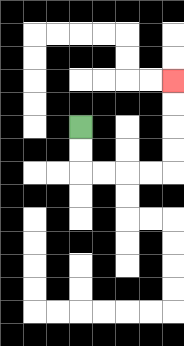{'start': '[3, 5]', 'end': '[7, 3]', 'path_directions': 'D,D,R,R,R,R,U,U,U,U', 'path_coordinates': '[[3, 5], [3, 6], [3, 7], [4, 7], [5, 7], [6, 7], [7, 7], [7, 6], [7, 5], [7, 4], [7, 3]]'}